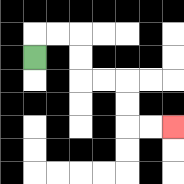{'start': '[1, 2]', 'end': '[7, 5]', 'path_directions': 'U,R,R,D,D,R,R,D,D,R,R', 'path_coordinates': '[[1, 2], [1, 1], [2, 1], [3, 1], [3, 2], [3, 3], [4, 3], [5, 3], [5, 4], [5, 5], [6, 5], [7, 5]]'}